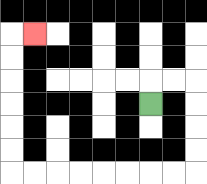{'start': '[6, 4]', 'end': '[1, 1]', 'path_directions': 'U,R,R,D,D,D,D,L,L,L,L,L,L,L,L,U,U,U,U,U,U,R', 'path_coordinates': '[[6, 4], [6, 3], [7, 3], [8, 3], [8, 4], [8, 5], [8, 6], [8, 7], [7, 7], [6, 7], [5, 7], [4, 7], [3, 7], [2, 7], [1, 7], [0, 7], [0, 6], [0, 5], [0, 4], [0, 3], [0, 2], [0, 1], [1, 1]]'}